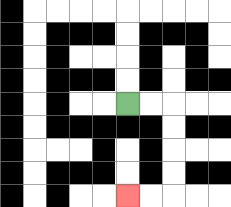{'start': '[5, 4]', 'end': '[5, 8]', 'path_directions': 'R,R,D,D,D,D,L,L', 'path_coordinates': '[[5, 4], [6, 4], [7, 4], [7, 5], [7, 6], [7, 7], [7, 8], [6, 8], [5, 8]]'}